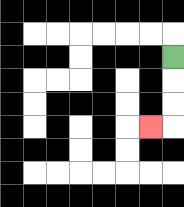{'start': '[7, 2]', 'end': '[6, 5]', 'path_directions': 'D,D,D,L', 'path_coordinates': '[[7, 2], [7, 3], [7, 4], [7, 5], [6, 5]]'}